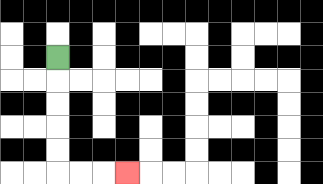{'start': '[2, 2]', 'end': '[5, 7]', 'path_directions': 'D,D,D,D,D,R,R,R', 'path_coordinates': '[[2, 2], [2, 3], [2, 4], [2, 5], [2, 6], [2, 7], [3, 7], [4, 7], [5, 7]]'}